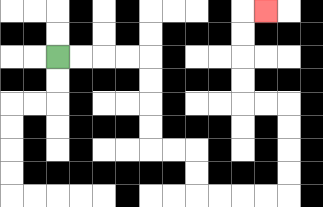{'start': '[2, 2]', 'end': '[11, 0]', 'path_directions': 'R,R,R,R,D,D,D,D,R,R,D,D,R,R,R,R,U,U,U,U,L,L,U,U,U,U,R', 'path_coordinates': '[[2, 2], [3, 2], [4, 2], [5, 2], [6, 2], [6, 3], [6, 4], [6, 5], [6, 6], [7, 6], [8, 6], [8, 7], [8, 8], [9, 8], [10, 8], [11, 8], [12, 8], [12, 7], [12, 6], [12, 5], [12, 4], [11, 4], [10, 4], [10, 3], [10, 2], [10, 1], [10, 0], [11, 0]]'}